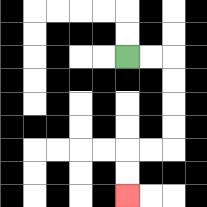{'start': '[5, 2]', 'end': '[5, 8]', 'path_directions': 'R,R,D,D,D,D,L,L,D,D', 'path_coordinates': '[[5, 2], [6, 2], [7, 2], [7, 3], [7, 4], [7, 5], [7, 6], [6, 6], [5, 6], [5, 7], [5, 8]]'}